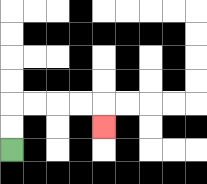{'start': '[0, 6]', 'end': '[4, 5]', 'path_directions': 'U,U,R,R,R,R,D', 'path_coordinates': '[[0, 6], [0, 5], [0, 4], [1, 4], [2, 4], [3, 4], [4, 4], [4, 5]]'}